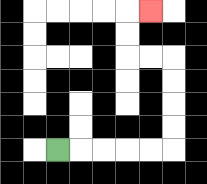{'start': '[2, 6]', 'end': '[6, 0]', 'path_directions': 'R,R,R,R,R,U,U,U,U,L,L,U,U,R', 'path_coordinates': '[[2, 6], [3, 6], [4, 6], [5, 6], [6, 6], [7, 6], [7, 5], [7, 4], [7, 3], [7, 2], [6, 2], [5, 2], [5, 1], [5, 0], [6, 0]]'}